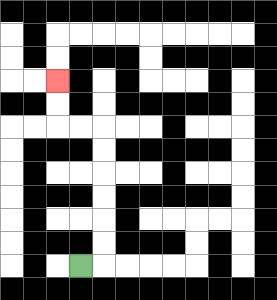{'start': '[3, 11]', 'end': '[2, 3]', 'path_directions': 'R,U,U,U,U,U,U,L,L,U,U', 'path_coordinates': '[[3, 11], [4, 11], [4, 10], [4, 9], [4, 8], [4, 7], [4, 6], [4, 5], [3, 5], [2, 5], [2, 4], [2, 3]]'}